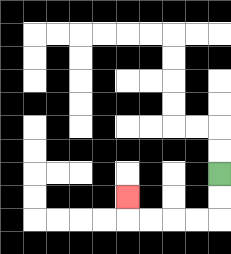{'start': '[9, 7]', 'end': '[5, 8]', 'path_directions': 'D,D,L,L,L,L,U', 'path_coordinates': '[[9, 7], [9, 8], [9, 9], [8, 9], [7, 9], [6, 9], [5, 9], [5, 8]]'}